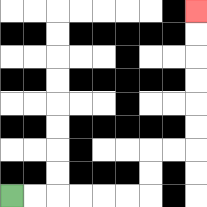{'start': '[0, 8]', 'end': '[8, 0]', 'path_directions': 'R,R,R,R,R,R,U,U,R,R,U,U,U,U,U,U', 'path_coordinates': '[[0, 8], [1, 8], [2, 8], [3, 8], [4, 8], [5, 8], [6, 8], [6, 7], [6, 6], [7, 6], [8, 6], [8, 5], [8, 4], [8, 3], [8, 2], [8, 1], [8, 0]]'}